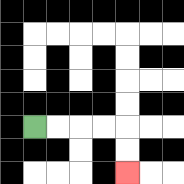{'start': '[1, 5]', 'end': '[5, 7]', 'path_directions': 'R,R,R,R,D,D', 'path_coordinates': '[[1, 5], [2, 5], [3, 5], [4, 5], [5, 5], [5, 6], [5, 7]]'}